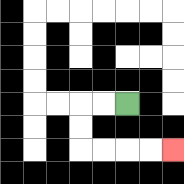{'start': '[5, 4]', 'end': '[7, 6]', 'path_directions': 'L,L,D,D,R,R,R,R', 'path_coordinates': '[[5, 4], [4, 4], [3, 4], [3, 5], [3, 6], [4, 6], [5, 6], [6, 6], [7, 6]]'}